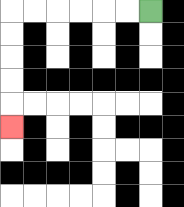{'start': '[6, 0]', 'end': '[0, 5]', 'path_directions': 'L,L,L,L,L,L,D,D,D,D,D', 'path_coordinates': '[[6, 0], [5, 0], [4, 0], [3, 0], [2, 0], [1, 0], [0, 0], [0, 1], [0, 2], [0, 3], [0, 4], [0, 5]]'}